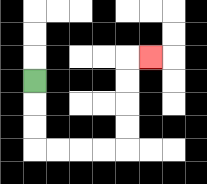{'start': '[1, 3]', 'end': '[6, 2]', 'path_directions': 'D,D,D,R,R,R,R,U,U,U,U,R', 'path_coordinates': '[[1, 3], [1, 4], [1, 5], [1, 6], [2, 6], [3, 6], [4, 6], [5, 6], [5, 5], [5, 4], [5, 3], [5, 2], [6, 2]]'}